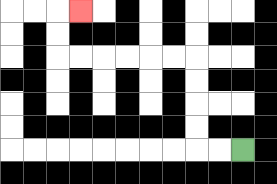{'start': '[10, 6]', 'end': '[3, 0]', 'path_directions': 'L,L,U,U,U,U,L,L,L,L,L,L,U,U,R', 'path_coordinates': '[[10, 6], [9, 6], [8, 6], [8, 5], [8, 4], [8, 3], [8, 2], [7, 2], [6, 2], [5, 2], [4, 2], [3, 2], [2, 2], [2, 1], [2, 0], [3, 0]]'}